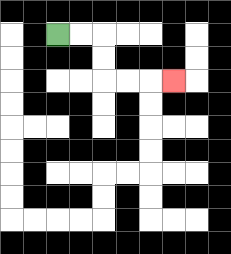{'start': '[2, 1]', 'end': '[7, 3]', 'path_directions': 'R,R,D,D,R,R,R', 'path_coordinates': '[[2, 1], [3, 1], [4, 1], [4, 2], [4, 3], [5, 3], [6, 3], [7, 3]]'}